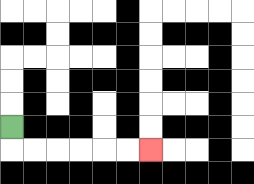{'start': '[0, 5]', 'end': '[6, 6]', 'path_directions': 'D,R,R,R,R,R,R', 'path_coordinates': '[[0, 5], [0, 6], [1, 6], [2, 6], [3, 6], [4, 6], [5, 6], [6, 6]]'}